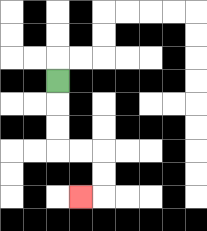{'start': '[2, 3]', 'end': '[3, 8]', 'path_directions': 'D,D,D,R,R,D,D,L', 'path_coordinates': '[[2, 3], [2, 4], [2, 5], [2, 6], [3, 6], [4, 6], [4, 7], [4, 8], [3, 8]]'}